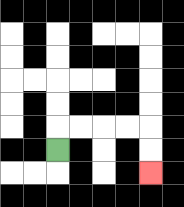{'start': '[2, 6]', 'end': '[6, 7]', 'path_directions': 'U,R,R,R,R,D,D', 'path_coordinates': '[[2, 6], [2, 5], [3, 5], [4, 5], [5, 5], [6, 5], [6, 6], [6, 7]]'}